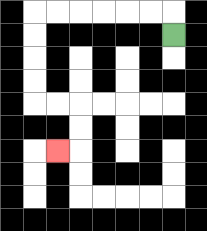{'start': '[7, 1]', 'end': '[2, 6]', 'path_directions': 'U,L,L,L,L,L,L,D,D,D,D,R,R,D,D,L', 'path_coordinates': '[[7, 1], [7, 0], [6, 0], [5, 0], [4, 0], [3, 0], [2, 0], [1, 0], [1, 1], [1, 2], [1, 3], [1, 4], [2, 4], [3, 4], [3, 5], [3, 6], [2, 6]]'}